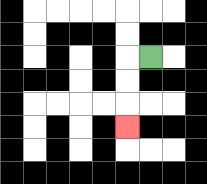{'start': '[6, 2]', 'end': '[5, 5]', 'path_directions': 'L,D,D,D', 'path_coordinates': '[[6, 2], [5, 2], [5, 3], [5, 4], [5, 5]]'}